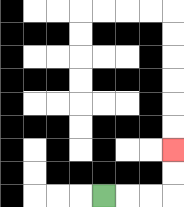{'start': '[4, 8]', 'end': '[7, 6]', 'path_directions': 'R,R,R,U,U', 'path_coordinates': '[[4, 8], [5, 8], [6, 8], [7, 8], [7, 7], [7, 6]]'}